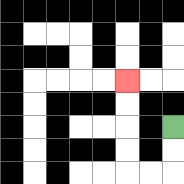{'start': '[7, 5]', 'end': '[5, 3]', 'path_directions': 'D,D,L,L,U,U,U,U', 'path_coordinates': '[[7, 5], [7, 6], [7, 7], [6, 7], [5, 7], [5, 6], [5, 5], [5, 4], [5, 3]]'}